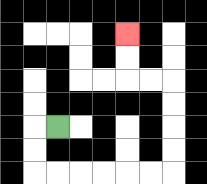{'start': '[2, 5]', 'end': '[5, 1]', 'path_directions': 'L,D,D,R,R,R,R,R,R,U,U,U,U,L,L,U,U', 'path_coordinates': '[[2, 5], [1, 5], [1, 6], [1, 7], [2, 7], [3, 7], [4, 7], [5, 7], [6, 7], [7, 7], [7, 6], [7, 5], [7, 4], [7, 3], [6, 3], [5, 3], [5, 2], [5, 1]]'}